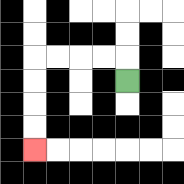{'start': '[5, 3]', 'end': '[1, 6]', 'path_directions': 'U,L,L,L,L,D,D,D,D', 'path_coordinates': '[[5, 3], [5, 2], [4, 2], [3, 2], [2, 2], [1, 2], [1, 3], [1, 4], [1, 5], [1, 6]]'}